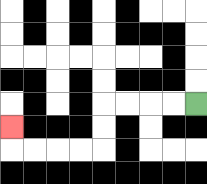{'start': '[8, 4]', 'end': '[0, 5]', 'path_directions': 'L,L,L,L,D,D,L,L,L,L,U', 'path_coordinates': '[[8, 4], [7, 4], [6, 4], [5, 4], [4, 4], [4, 5], [4, 6], [3, 6], [2, 6], [1, 6], [0, 6], [0, 5]]'}